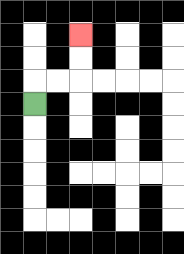{'start': '[1, 4]', 'end': '[3, 1]', 'path_directions': 'U,R,R,U,U', 'path_coordinates': '[[1, 4], [1, 3], [2, 3], [3, 3], [3, 2], [3, 1]]'}